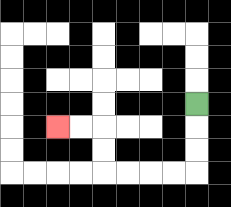{'start': '[8, 4]', 'end': '[2, 5]', 'path_directions': 'D,D,D,L,L,L,L,U,U,L,L', 'path_coordinates': '[[8, 4], [8, 5], [8, 6], [8, 7], [7, 7], [6, 7], [5, 7], [4, 7], [4, 6], [4, 5], [3, 5], [2, 5]]'}